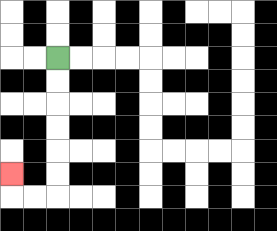{'start': '[2, 2]', 'end': '[0, 7]', 'path_directions': 'D,D,D,D,D,D,L,L,U', 'path_coordinates': '[[2, 2], [2, 3], [2, 4], [2, 5], [2, 6], [2, 7], [2, 8], [1, 8], [0, 8], [0, 7]]'}